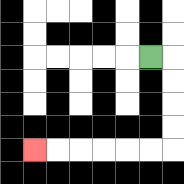{'start': '[6, 2]', 'end': '[1, 6]', 'path_directions': 'R,D,D,D,D,L,L,L,L,L,L', 'path_coordinates': '[[6, 2], [7, 2], [7, 3], [7, 4], [7, 5], [7, 6], [6, 6], [5, 6], [4, 6], [3, 6], [2, 6], [1, 6]]'}